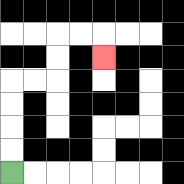{'start': '[0, 7]', 'end': '[4, 2]', 'path_directions': 'U,U,U,U,R,R,U,U,R,R,D', 'path_coordinates': '[[0, 7], [0, 6], [0, 5], [0, 4], [0, 3], [1, 3], [2, 3], [2, 2], [2, 1], [3, 1], [4, 1], [4, 2]]'}